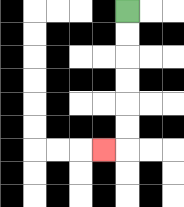{'start': '[5, 0]', 'end': '[4, 6]', 'path_directions': 'D,D,D,D,D,D,L', 'path_coordinates': '[[5, 0], [5, 1], [5, 2], [5, 3], [5, 4], [5, 5], [5, 6], [4, 6]]'}